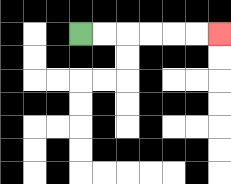{'start': '[3, 1]', 'end': '[9, 1]', 'path_directions': 'R,R,R,R,R,R', 'path_coordinates': '[[3, 1], [4, 1], [5, 1], [6, 1], [7, 1], [8, 1], [9, 1]]'}